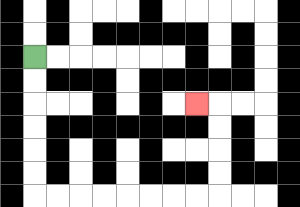{'start': '[1, 2]', 'end': '[8, 4]', 'path_directions': 'D,D,D,D,D,D,R,R,R,R,R,R,R,R,U,U,U,U,L', 'path_coordinates': '[[1, 2], [1, 3], [1, 4], [1, 5], [1, 6], [1, 7], [1, 8], [2, 8], [3, 8], [4, 8], [5, 8], [6, 8], [7, 8], [8, 8], [9, 8], [9, 7], [9, 6], [9, 5], [9, 4], [8, 4]]'}